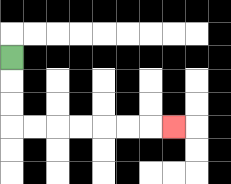{'start': '[0, 2]', 'end': '[7, 5]', 'path_directions': 'D,D,D,R,R,R,R,R,R,R', 'path_coordinates': '[[0, 2], [0, 3], [0, 4], [0, 5], [1, 5], [2, 5], [3, 5], [4, 5], [5, 5], [6, 5], [7, 5]]'}